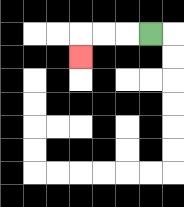{'start': '[6, 1]', 'end': '[3, 2]', 'path_directions': 'L,L,L,D', 'path_coordinates': '[[6, 1], [5, 1], [4, 1], [3, 1], [3, 2]]'}